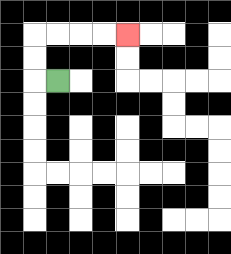{'start': '[2, 3]', 'end': '[5, 1]', 'path_directions': 'L,U,U,R,R,R,R', 'path_coordinates': '[[2, 3], [1, 3], [1, 2], [1, 1], [2, 1], [3, 1], [4, 1], [5, 1]]'}